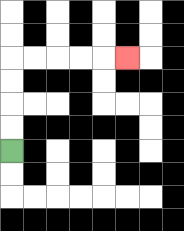{'start': '[0, 6]', 'end': '[5, 2]', 'path_directions': 'U,U,U,U,R,R,R,R,R', 'path_coordinates': '[[0, 6], [0, 5], [0, 4], [0, 3], [0, 2], [1, 2], [2, 2], [3, 2], [4, 2], [5, 2]]'}